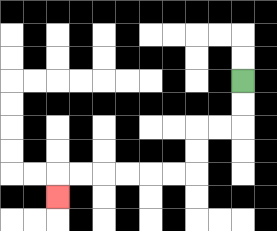{'start': '[10, 3]', 'end': '[2, 8]', 'path_directions': 'D,D,L,L,D,D,L,L,L,L,L,L,D', 'path_coordinates': '[[10, 3], [10, 4], [10, 5], [9, 5], [8, 5], [8, 6], [8, 7], [7, 7], [6, 7], [5, 7], [4, 7], [3, 7], [2, 7], [2, 8]]'}